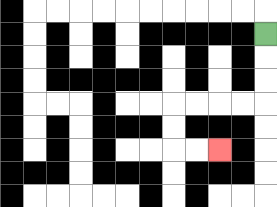{'start': '[11, 1]', 'end': '[9, 6]', 'path_directions': 'D,D,D,L,L,L,L,D,D,R,R', 'path_coordinates': '[[11, 1], [11, 2], [11, 3], [11, 4], [10, 4], [9, 4], [8, 4], [7, 4], [7, 5], [7, 6], [8, 6], [9, 6]]'}